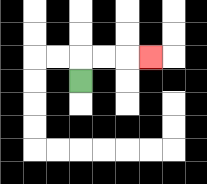{'start': '[3, 3]', 'end': '[6, 2]', 'path_directions': 'U,R,R,R', 'path_coordinates': '[[3, 3], [3, 2], [4, 2], [5, 2], [6, 2]]'}